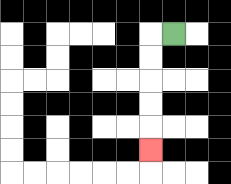{'start': '[7, 1]', 'end': '[6, 6]', 'path_directions': 'L,D,D,D,D,D', 'path_coordinates': '[[7, 1], [6, 1], [6, 2], [6, 3], [6, 4], [6, 5], [6, 6]]'}